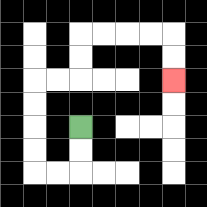{'start': '[3, 5]', 'end': '[7, 3]', 'path_directions': 'D,D,L,L,U,U,U,U,R,R,U,U,R,R,R,R,D,D', 'path_coordinates': '[[3, 5], [3, 6], [3, 7], [2, 7], [1, 7], [1, 6], [1, 5], [1, 4], [1, 3], [2, 3], [3, 3], [3, 2], [3, 1], [4, 1], [5, 1], [6, 1], [7, 1], [7, 2], [7, 3]]'}